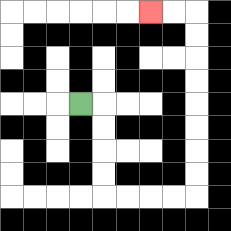{'start': '[3, 4]', 'end': '[6, 0]', 'path_directions': 'R,D,D,D,D,R,R,R,R,U,U,U,U,U,U,U,U,L,L', 'path_coordinates': '[[3, 4], [4, 4], [4, 5], [4, 6], [4, 7], [4, 8], [5, 8], [6, 8], [7, 8], [8, 8], [8, 7], [8, 6], [8, 5], [8, 4], [8, 3], [8, 2], [8, 1], [8, 0], [7, 0], [6, 0]]'}